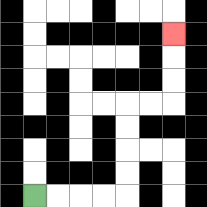{'start': '[1, 8]', 'end': '[7, 1]', 'path_directions': 'R,R,R,R,U,U,U,U,R,R,U,U,U', 'path_coordinates': '[[1, 8], [2, 8], [3, 8], [4, 8], [5, 8], [5, 7], [5, 6], [5, 5], [5, 4], [6, 4], [7, 4], [7, 3], [7, 2], [7, 1]]'}